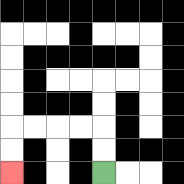{'start': '[4, 7]', 'end': '[0, 7]', 'path_directions': 'U,U,L,L,L,L,D,D', 'path_coordinates': '[[4, 7], [4, 6], [4, 5], [3, 5], [2, 5], [1, 5], [0, 5], [0, 6], [0, 7]]'}